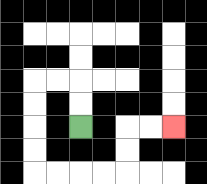{'start': '[3, 5]', 'end': '[7, 5]', 'path_directions': 'U,U,L,L,D,D,D,D,R,R,R,R,U,U,R,R', 'path_coordinates': '[[3, 5], [3, 4], [3, 3], [2, 3], [1, 3], [1, 4], [1, 5], [1, 6], [1, 7], [2, 7], [3, 7], [4, 7], [5, 7], [5, 6], [5, 5], [6, 5], [7, 5]]'}